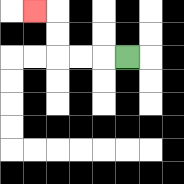{'start': '[5, 2]', 'end': '[1, 0]', 'path_directions': 'L,L,L,U,U,L', 'path_coordinates': '[[5, 2], [4, 2], [3, 2], [2, 2], [2, 1], [2, 0], [1, 0]]'}